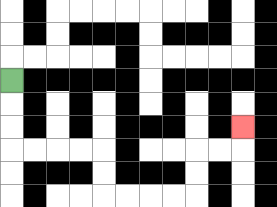{'start': '[0, 3]', 'end': '[10, 5]', 'path_directions': 'D,D,D,R,R,R,R,D,D,R,R,R,R,U,U,R,R,U', 'path_coordinates': '[[0, 3], [0, 4], [0, 5], [0, 6], [1, 6], [2, 6], [3, 6], [4, 6], [4, 7], [4, 8], [5, 8], [6, 8], [7, 8], [8, 8], [8, 7], [8, 6], [9, 6], [10, 6], [10, 5]]'}